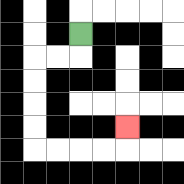{'start': '[3, 1]', 'end': '[5, 5]', 'path_directions': 'D,L,L,D,D,D,D,R,R,R,R,U', 'path_coordinates': '[[3, 1], [3, 2], [2, 2], [1, 2], [1, 3], [1, 4], [1, 5], [1, 6], [2, 6], [3, 6], [4, 6], [5, 6], [5, 5]]'}